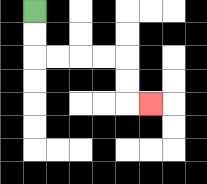{'start': '[1, 0]', 'end': '[6, 4]', 'path_directions': 'D,D,R,R,R,R,D,D,R', 'path_coordinates': '[[1, 0], [1, 1], [1, 2], [2, 2], [3, 2], [4, 2], [5, 2], [5, 3], [5, 4], [6, 4]]'}